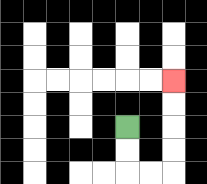{'start': '[5, 5]', 'end': '[7, 3]', 'path_directions': 'D,D,R,R,U,U,U,U', 'path_coordinates': '[[5, 5], [5, 6], [5, 7], [6, 7], [7, 7], [7, 6], [7, 5], [7, 4], [7, 3]]'}